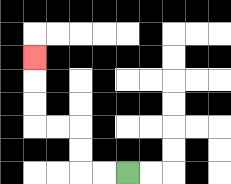{'start': '[5, 7]', 'end': '[1, 2]', 'path_directions': 'L,L,U,U,L,L,U,U,U', 'path_coordinates': '[[5, 7], [4, 7], [3, 7], [3, 6], [3, 5], [2, 5], [1, 5], [1, 4], [1, 3], [1, 2]]'}